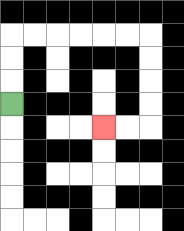{'start': '[0, 4]', 'end': '[4, 5]', 'path_directions': 'U,U,U,R,R,R,R,R,R,D,D,D,D,L,L', 'path_coordinates': '[[0, 4], [0, 3], [0, 2], [0, 1], [1, 1], [2, 1], [3, 1], [4, 1], [5, 1], [6, 1], [6, 2], [6, 3], [6, 4], [6, 5], [5, 5], [4, 5]]'}